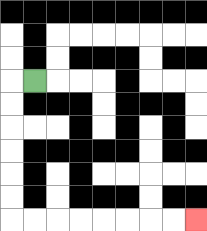{'start': '[1, 3]', 'end': '[8, 9]', 'path_directions': 'L,D,D,D,D,D,D,R,R,R,R,R,R,R,R', 'path_coordinates': '[[1, 3], [0, 3], [0, 4], [0, 5], [0, 6], [0, 7], [0, 8], [0, 9], [1, 9], [2, 9], [3, 9], [4, 9], [5, 9], [6, 9], [7, 9], [8, 9]]'}